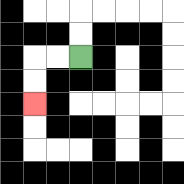{'start': '[3, 2]', 'end': '[1, 4]', 'path_directions': 'L,L,D,D', 'path_coordinates': '[[3, 2], [2, 2], [1, 2], [1, 3], [1, 4]]'}